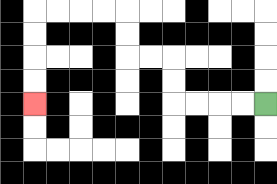{'start': '[11, 4]', 'end': '[1, 4]', 'path_directions': 'L,L,L,L,U,U,L,L,U,U,L,L,L,L,D,D,D,D', 'path_coordinates': '[[11, 4], [10, 4], [9, 4], [8, 4], [7, 4], [7, 3], [7, 2], [6, 2], [5, 2], [5, 1], [5, 0], [4, 0], [3, 0], [2, 0], [1, 0], [1, 1], [1, 2], [1, 3], [1, 4]]'}